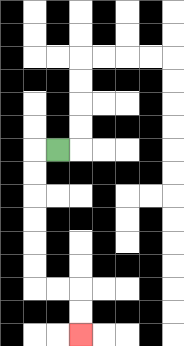{'start': '[2, 6]', 'end': '[3, 14]', 'path_directions': 'L,D,D,D,D,D,D,R,R,D,D', 'path_coordinates': '[[2, 6], [1, 6], [1, 7], [1, 8], [1, 9], [1, 10], [1, 11], [1, 12], [2, 12], [3, 12], [3, 13], [3, 14]]'}